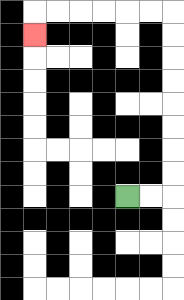{'start': '[5, 8]', 'end': '[1, 1]', 'path_directions': 'R,R,U,U,U,U,U,U,U,U,L,L,L,L,L,L,D', 'path_coordinates': '[[5, 8], [6, 8], [7, 8], [7, 7], [7, 6], [7, 5], [7, 4], [7, 3], [7, 2], [7, 1], [7, 0], [6, 0], [5, 0], [4, 0], [3, 0], [2, 0], [1, 0], [1, 1]]'}